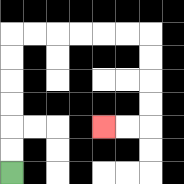{'start': '[0, 7]', 'end': '[4, 5]', 'path_directions': 'U,U,U,U,U,U,R,R,R,R,R,R,D,D,D,D,L,L', 'path_coordinates': '[[0, 7], [0, 6], [0, 5], [0, 4], [0, 3], [0, 2], [0, 1], [1, 1], [2, 1], [3, 1], [4, 1], [5, 1], [6, 1], [6, 2], [6, 3], [6, 4], [6, 5], [5, 5], [4, 5]]'}